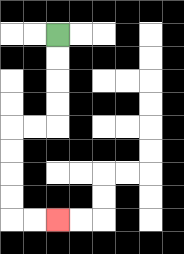{'start': '[2, 1]', 'end': '[2, 9]', 'path_directions': 'D,D,D,D,L,L,D,D,D,D,R,R', 'path_coordinates': '[[2, 1], [2, 2], [2, 3], [2, 4], [2, 5], [1, 5], [0, 5], [0, 6], [0, 7], [0, 8], [0, 9], [1, 9], [2, 9]]'}